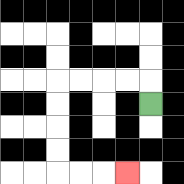{'start': '[6, 4]', 'end': '[5, 7]', 'path_directions': 'U,L,L,L,L,D,D,D,D,R,R,R', 'path_coordinates': '[[6, 4], [6, 3], [5, 3], [4, 3], [3, 3], [2, 3], [2, 4], [2, 5], [2, 6], [2, 7], [3, 7], [4, 7], [5, 7]]'}